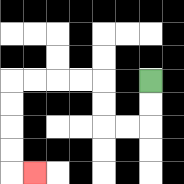{'start': '[6, 3]', 'end': '[1, 7]', 'path_directions': 'D,D,L,L,U,U,L,L,L,L,D,D,D,D,R', 'path_coordinates': '[[6, 3], [6, 4], [6, 5], [5, 5], [4, 5], [4, 4], [4, 3], [3, 3], [2, 3], [1, 3], [0, 3], [0, 4], [0, 5], [0, 6], [0, 7], [1, 7]]'}